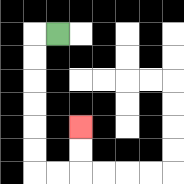{'start': '[2, 1]', 'end': '[3, 5]', 'path_directions': 'L,D,D,D,D,D,D,R,R,U,U', 'path_coordinates': '[[2, 1], [1, 1], [1, 2], [1, 3], [1, 4], [1, 5], [1, 6], [1, 7], [2, 7], [3, 7], [3, 6], [3, 5]]'}